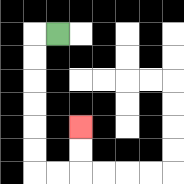{'start': '[2, 1]', 'end': '[3, 5]', 'path_directions': 'L,D,D,D,D,D,D,R,R,U,U', 'path_coordinates': '[[2, 1], [1, 1], [1, 2], [1, 3], [1, 4], [1, 5], [1, 6], [1, 7], [2, 7], [3, 7], [3, 6], [3, 5]]'}